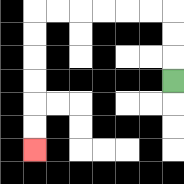{'start': '[7, 3]', 'end': '[1, 6]', 'path_directions': 'U,U,U,L,L,L,L,L,L,D,D,D,D,D,D', 'path_coordinates': '[[7, 3], [7, 2], [7, 1], [7, 0], [6, 0], [5, 0], [4, 0], [3, 0], [2, 0], [1, 0], [1, 1], [1, 2], [1, 3], [1, 4], [1, 5], [1, 6]]'}